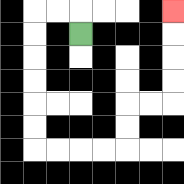{'start': '[3, 1]', 'end': '[7, 0]', 'path_directions': 'U,L,L,D,D,D,D,D,D,R,R,R,R,U,U,R,R,U,U,U,U', 'path_coordinates': '[[3, 1], [3, 0], [2, 0], [1, 0], [1, 1], [1, 2], [1, 3], [1, 4], [1, 5], [1, 6], [2, 6], [3, 6], [4, 6], [5, 6], [5, 5], [5, 4], [6, 4], [7, 4], [7, 3], [7, 2], [7, 1], [7, 0]]'}